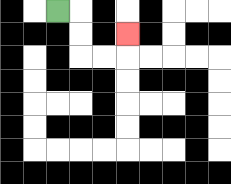{'start': '[2, 0]', 'end': '[5, 1]', 'path_directions': 'R,D,D,R,R,U', 'path_coordinates': '[[2, 0], [3, 0], [3, 1], [3, 2], [4, 2], [5, 2], [5, 1]]'}